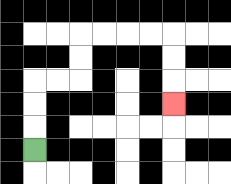{'start': '[1, 6]', 'end': '[7, 4]', 'path_directions': 'U,U,U,R,R,U,U,R,R,R,R,D,D,D', 'path_coordinates': '[[1, 6], [1, 5], [1, 4], [1, 3], [2, 3], [3, 3], [3, 2], [3, 1], [4, 1], [5, 1], [6, 1], [7, 1], [7, 2], [7, 3], [7, 4]]'}